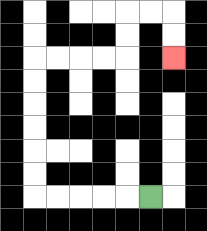{'start': '[6, 8]', 'end': '[7, 2]', 'path_directions': 'L,L,L,L,L,U,U,U,U,U,U,R,R,R,R,U,U,R,R,D,D', 'path_coordinates': '[[6, 8], [5, 8], [4, 8], [3, 8], [2, 8], [1, 8], [1, 7], [1, 6], [1, 5], [1, 4], [1, 3], [1, 2], [2, 2], [3, 2], [4, 2], [5, 2], [5, 1], [5, 0], [6, 0], [7, 0], [7, 1], [7, 2]]'}